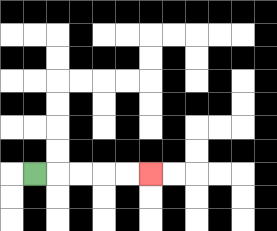{'start': '[1, 7]', 'end': '[6, 7]', 'path_directions': 'R,R,R,R,R', 'path_coordinates': '[[1, 7], [2, 7], [3, 7], [4, 7], [5, 7], [6, 7]]'}